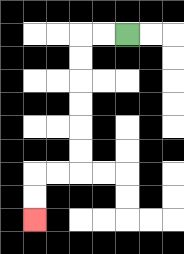{'start': '[5, 1]', 'end': '[1, 9]', 'path_directions': 'L,L,D,D,D,D,D,D,L,L,D,D', 'path_coordinates': '[[5, 1], [4, 1], [3, 1], [3, 2], [3, 3], [3, 4], [3, 5], [3, 6], [3, 7], [2, 7], [1, 7], [1, 8], [1, 9]]'}